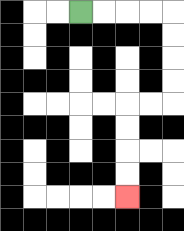{'start': '[3, 0]', 'end': '[5, 8]', 'path_directions': 'R,R,R,R,D,D,D,D,L,L,D,D,D,D', 'path_coordinates': '[[3, 0], [4, 0], [5, 0], [6, 0], [7, 0], [7, 1], [7, 2], [7, 3], [7, 4], [6, 4], [5, 4], [5, 5], [5, 6], [5, 7], [5, 8]]'}